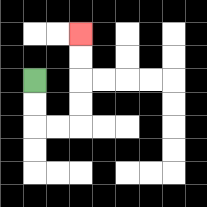{'start': '[1, 3]', 'end': '[3, 1]', 'path_directions': 'D,D,R,R,U,U,U,U', 'path_coordinates': '[[1, 3], [1, 4], [1, 5], [2, 5], [3, 5], [3, 4], [3, 3], [3, 2], [3, 1]]'}